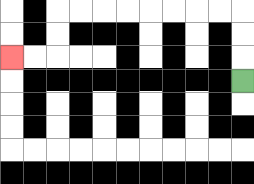{'start': '[10, 3]', 'end': '[0, 2]', 'path_directions': 'U,U,U,L,L,L,L,L,L,L,L,D,D,L,L', 'path_coordinates': '[[10, 3], [10, 2], [10, 1], [10, 0], [9, 0], [8, 0], [7, 0], [6, 0], [5, 0], [4, 0], [3, 0], [2, 0], [2, 1], [2, 2], [1, 2], [0, 2]]'}